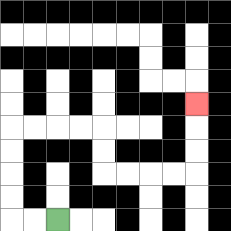{'start': '[2, 9]', 'end': '[8, 4]', 'path_directions': 'L,L,U,U,U,U,R,R,R,R,D,D,R,R,R,R,U,U,U', 'path_coordinates': '[[2, 9], [1, 9], [0, 9], [0, 8], [0, 7], [0, 6], [0, 5], [1, 5], [2, 5], [3, 5], [4, 5], [4, 6], [4, 7], [5, 7], [6, 7], [7, 7], [8, 7], [8, 6], [8, 5], [8, 4]]'}